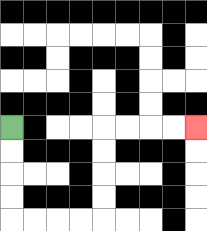{'start': '[0, 5]', 'end': '[8, 5]', 'path_directions': 'D,D,D,D,R,R,R,R,U,U,U,U,R,R,R,R', 'path_coordinates': '[[0, 5], [0, 6], [0, 7], [0, 8], [0, 9], [1, 9], [2, 9], [3, 9], [4, 9], [4, 8], [4, 7], [4, 6], [4, 5], [5, 5], [6, 5], [7, 5], [8, 5]]'}